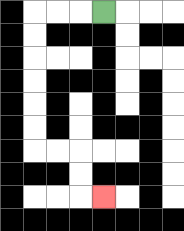{'start': '[4, 0]', 'end': '[4, 8]', 'path_directions': 'L,L,L,D,D,D,D,D,D,R,R,D,D,R', 'path_coordinates': '[[4, 0], [3, 0], [2, 0], [1, 0], [1, 1], [1, 2], [1, 3], [1, 4], [1, 5], [1, 6], [2, 6], [3, 6], [3, 7], [3, 8], [4, 8]]'}